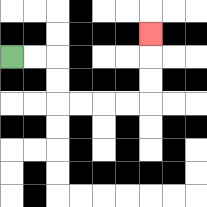{'start': '[0, 2]', 'end': '[6, 1]', 'path_directions': 'R,R,D,D,R,R,R,R,U,U,U', 'path_coordinates': '[[0, 2], [1, 2], [2, 2], [2, 3], [2, 4], [3, 4], [4, 4], [5, 4], [6, 4], [6, 3], [6, 2], [6, 1]]'}